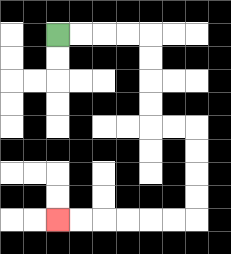{'start': '[2, 1]', 'end': '[2, 9]', 'path_directions': 'R,R,R,R,D,D,D,D,R,R,D,D,D,D,L,L,L,L,L,L', 'path_coordinates': '[[2, 1], [3, 1], [4, 1], [5, 1], [6, 1], [6, 2], [6, 3], [6, 4], [6, 5], [7, 5], [8, 5], [8, 6], [8, 7], [8, 8], [8, 9], [7, 9], [6, 9], [5, 9], [4, 9], [3, 9], [2, 9]]'}